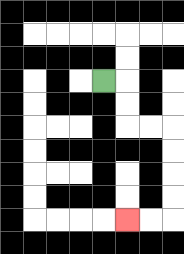{'start': '[4, 3]', 'end': '[5, 9]', 'path_directions': 'R,D,D,R,R,D,D,D,D,L,L', 'path_coordinates': '[[4, 3], [5, 3], [5, 4], [5, 5], [6, 5], [7, 5], [7, 6], [7, 7], [7, 8], [7, 9], [6, 9], [5, 9]]'}